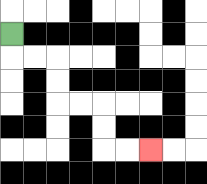{'start': '[0, 1]', 'end': '[6, 6]', 'path_directions': 'D,R,R,D,D,R,R,D,D,R,R', 'path_coordinates': '[[0, 1], [0, 2], [1, 2], [2, 2], [2, 3], [2, 4], [3, 4], [4, 4], [4, 5], [4, 6], [5, 6], [6, 6]]'}